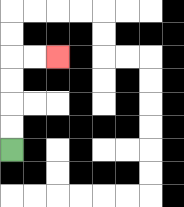{'start': '[0, 6]', 'end': '[2, 2]', 'path_directions': 'U,U,U,U,R,R', 'path_coordinates': '[[0, 6], [0, 5], [0, 4], [0, 3], [0, 2], [1, 2], [2, 2]]'}